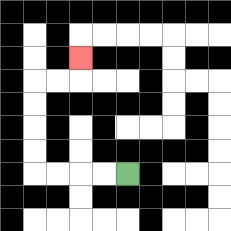{'start': '[5, 7]', 'end': '[3, 2]', 'path_directions': 'L,L,L,L,U,U,U,U,R,R,U', 'path_coordinates': '[[5, 7], [4, 7], [3, 7], [2, 7], [1, 7], [1, 6], [1, 5], [1, 4], [1, 3], [2, 3], [3, 3], [3, 2]]'}